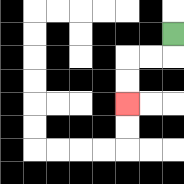{'start': '[7, 1]', 'end': '[5, 4]', 'path_directions': 'D,L,L,D,D', 'path_coordinates': '[[7, 1], [7, 2], [6, 2], [5, 2], [5, 3], [5, 4]]'}